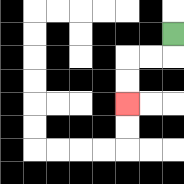{'start': '[7, 1]', 'end': '[5, 4]', 'path_directions': 'D,L,L,D,D', 'path_coordinates': '[[7, 1], [7, 2], [6, 2], [5, 2], [5, 3], [5, 4]]'}